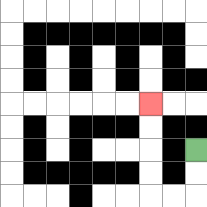{'start': '[8, 6]', 'end': '[6, 4]', 'path_directions': 'D,D,L,L,U,U,U,U', 'path_coordinates': '[[8, 6], [8, 7], [8, 8], [7, 8], [6, 8], [6, 7], [6, 6], [6, 5], [6, 4]]'}